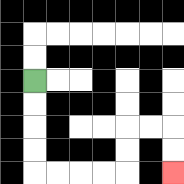{'start': '[1, 3]', 'end': '[7, 7]', 'path_directions': 'D,D,D,D,R,R,R,R,U,U,R,R,D,D', 'path_coordinates': '[[1, 3], [1, 4], [1, 5], [1, 6], [1, 7], [2, 7], [3, 7], [4, 7], [5, 7], [5, 6], [5, 5], [6, 5], [7, 5], [7, 6], [7, 7]]'}